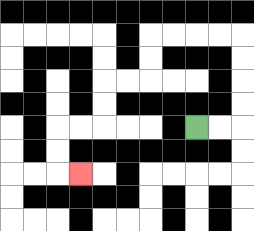{'start': '[8, 5]', 'end': '[3, 7]', 'path_directions': 'R,R,U,U,U,U,L,L,L,L,D,D,L,L,D,D,L,L,D,D,R', 'path_coordinates': '[[8, 5], [9, 5], [10, 5], [10, 4], [10, 3], [10, 2], [10, 1], [9, 1], [8, 1], [7, 1], [6, 1], [6, 2], [6, 3], [5, 3], [4, 3], [4, 4], [4, 5], [3, 5], [2, 5], [2, 6], [2, 7], [3, 7]]'}